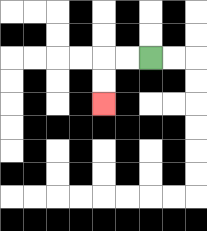{'start': '[6, 2]', 'end': '[4, 4]', 'path_directions': 'L,L,D,D', 'path_coordinates': '[[6, 2], [5, 2], [4, 2], [4, 3], [4, 4]]'}